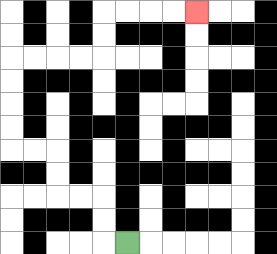{'start': '[5, 10]', 'end': '[8, 0]', 'path_directions': 'L,U,U,L,L,U,U,L,L,U,U,U,U,R,R,R,R,U,U,R,R,R,R', 'path_coordinates': '[[5, 10], [4, 10], [4, 9], [4, 8], [3, 8], [2, 8], [2, 7], [2, 6], [1, 6], [0, 6], [0, 5], [0, 4], [0, 3], [0, 2], [1, 2], [2, 2], [3, 2], [4, 2], [4, 1], [4, 0], [5, 0], [6, 0], [7, 0], [8, 0]]'}